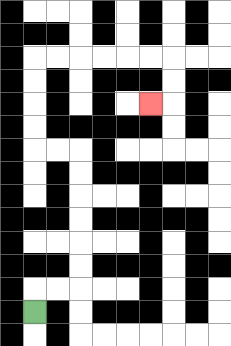{'start': '[1, 13]', 'end': '[6, 4]', 'path_directions': 'U,R,R,U,U,U,U,U,U,L,L,U,U,U,U,R,R,R,R,R,R,D,D,L', 'path_coordinates': '[[1, 13], [1, 12], [2, 12], [3, 12], [3, 11], [3, 10], [3, 9], [3, 8], [3, 7], [3, 6], [2, 6], [1, 6], [1, 5], [1, 4], [1, 3], [1, 2], [2, 2], [3, 2], [4, 2], [5, 2], [6, 2], [7, 2], [7, 3], [7, 4], [6, 4]]'}